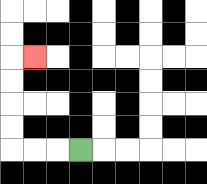{'start': '[3, 6]', 'end': '[1, 2]', 'path_directions': 'L,L,L,U,U,U,U,R', 'path_coordinates': '[[3, 6], [2, 6], [1, 6], [0, 6], [0, 5], [0, 4], [0, 3], [0, 2], [1, 2]]'}